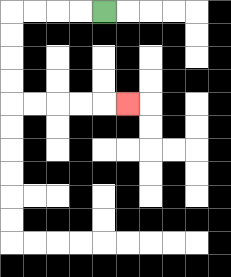{'start': '[4, 0]', 'end': '[5, 4]', 'path_directions': 'L,L,L,L,D,D,D,D,R,R,R,R,R', 'path_coordinates': '[[4, 0], [3, 0], [2, 0], [1, 0], [0, 0], [0, 1], [0, 2], [0, 3], [0, 4], [1, 4], [2, 4], [3, 4], [4, 4], [5, 4]]'}